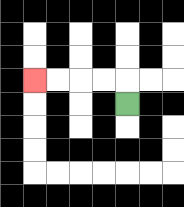{'start': '[5, 4]', 'end': '[1, 3]', 'path_directions': 'U,L,L,L,L', 'path_coordinates': '[[5, 4], [5, 3], [4, 3], [3, 3], [2, 3], [1, 3]]'}